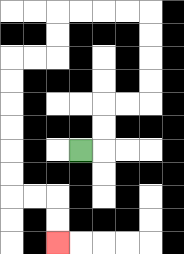{'start': '[3, 6]', 'end': '[2, 10]', 'path_directions': 'R,U,U,R,R,U,U,U,U,L,L,L,L,D,D,L,L,D,D,D,D,D,D,R,R,D,D', 'path_coordinates': '[[3, 6], [4, 6], [4, 5], [4, 4], [5, 4], [6, 4], [6, 3], [6, 2], [6, 1], [6, 0], [5, 0], [4, 0], [3, 0], [2, 0], [2, 1], [2, 2], [1, 2], [0, 2], [0, 3], [0, 4], [0, 5], [0, 6], [0, 7], [0, 8], [1, 8], [2, 8], [2, 9], [2, 10]]'}